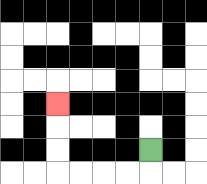{'start': '[6, 6]', 'end': '[2, 4]', 'path_directions': 'D,L,L,L,L,U,U,U', 'path_coordinates': '[[6, 6], [6, 7], [5, 7], [4, 7], [3, 7], [2, 7], [2, 6], [2, 5], [2, 4]]'}